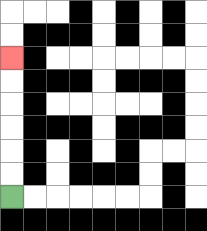{'start': '[0, 8]', 'end': '[0, 2]', 'path_directions': 'U,U,U,U,U,U', 'path_coordinates': '[[0, 8], [0, 7], [0, 6], [0, 5], [0, 4], [0, 3], [0, 2]]'}